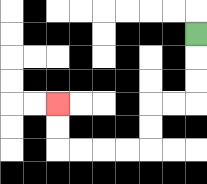{'start': '[8, 1]', 'end': '[2, 4]', 'path_directions': 'D,D,D,L,L,D,D,L,L,L,L,U,U', 'path_coordinates': '[[8, 1], [8, 2], [8, 3], [8, 4], [7, 4], [6, 4], [6, 5], [6, 6], [5, 6], [4, 6], [3, 6], [2, 6], [2, 5], [2, 4]]'}